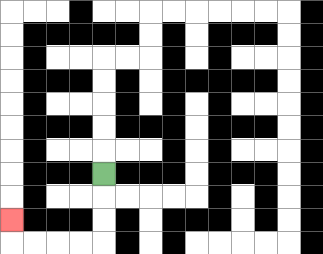{'start': '[4, 7]', 'end': '[0, 9]', 'path_directions': 'D,D,D,L,L,L,L,U', 'path_coordinates': '[[4, 7], [4, 8], [4, 9], [4, 10], [3, 10], [2, 10], [1, 10], [0, 10], [0, 9]]'}